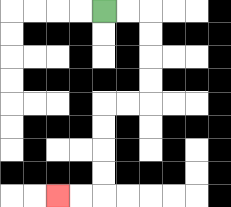{'start': '[4, 0]', 'end': '[2, 8]', 'path_directions': 'R,R,D,D,D,D,L,L,D,D,D,D,L,L', 'path_coordinates': '[[4, 0], [5, 0], [6, 0], [6, 1], [6, 2], [6, 3], [6, 4], [5, 4], [4, 4], [4, 5], [4, 6], [4, 7], [4, 8], [3, 8], [2, 8]]'}